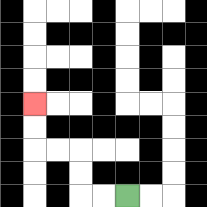{'start': '[5, 8]', 'end': '[1, 4]', 'path_directions': 'L,L,U,U,L,L,U,U', 'path_coordinates': '[[5, 8], [4, 8], [3, 8], [3, 7], [3, 6], [2, 6], [1, 6], [1, 5], [1, 4]]'}